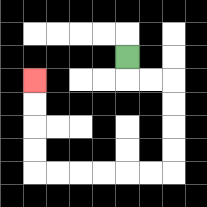{'start': '[5, 2]', 'end': '[1, 3]', 'path_directions': 'D,R,R,D,D,D,D,L,L,L,L,L,L,U,U,U,U', 'path_coordinates': '[[5, 2], [5, 3], [6, 3], [7, 3], [7, 4], [7, 5], [7, 6], [7, 7], [6, 7], [5, 7], [4, 7], [3, 7], [2, 7], [1, 7], [1, 6], [1, 5], [1, 4], [1, 3]]'}